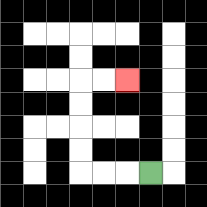{'start': '[6, 7]', 'end': '[5, 3]', 'path_directions': 'L,L,L,U,U,U,U,R,R', 'path_coordinates': '[[6, 7], [5, 7], [4, 7], [3, 7], [3, 6], [3, 5], [3, 4], [3, 3], [4, 3], [5, 3]]'}